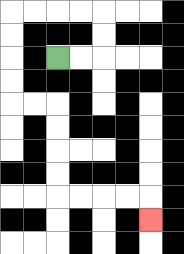{'start': '[2, 2]', 'end': '[6, 9]', 'path_directions': 'R,R,U,U,L,L,L,L,D,D,D,D,R,R,D,D,D,D,R,R,R,R,D', 'path_coordinates': '[[2, 2], [3, 2], [4, 2], [4, 1], [4, 0], [3, 0], [2, 0], [1, 0], [0, 0], [0, 1], [0, 2], [0, 3], [0, 4], [1, 4], [2, 4], [2, 5], [2, 6], [2, 7], [2, 8], [3, 8], [4, 8], [5, 8], [6, 8], [6, 9]]'}